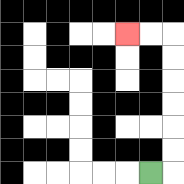{'start': '[6, 7]', 'end': '[5, 1]', 'path_directions': 'R,U,U,U,U,U,U,L,L', 'path_coordinates': '[[6, 7], [7, 7], [7, 6], [7, 5], [7, 4], [7, 3], [7, 2], [7, 1], [6, 1], [5, 1]]'}